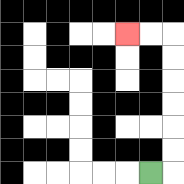{'start': '[6, 7]', 'end': '[5, 1]', 'path_directions': 'R,U,U,U,U,U,U,L,L', 'path_coordinates': '[[6, 7], [7, 7], [7, 6], [7, 5], [7, 4], [7, 3], [7, 2], [7, 1], [6, 1], [5, 1]]'}